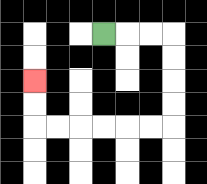{'start': '[4, 1]', 'end': '[1, 3]', 'path_directions': 'R,R,R,D,D,D,D,L,L,L,L,L,L,U,U', 'path_coordinates': '[[4, 1], [5, 1], [6, 1], [7, 1], [7, 2], [7, 3], [7, 4], [7, 5], [6, 5], [5, 5], [4, 5], [3, 5], [2, 5], [1, 5], [1, 4], [1, 3]]'}